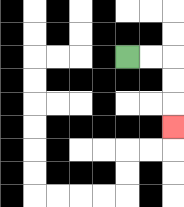{'start': '[5, 2]', 'end': '[7, 5]', 'path_directions': 'R,R,D,D,D', 'path_coordinates': '[[5, 2], [6, 2], [7, 2], [7, 3], [7, 4], [7, 5]]'}